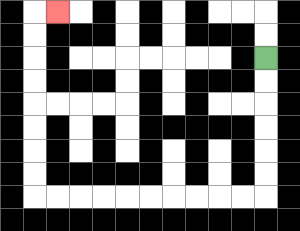{'start': '[11, 2]', 'end': '[2, 0]', 'path_directions': 'D,D,D,D,D,D,L,L,L,L,L,L,L,L,L,L,U,U,U,U,U,U,U,U,R', 'path_coordinates': '[[11, 2], [11, 3], [11, 4], [11, 5], [11, 6], [11, 7], [11, 8], [10, 8], [9, 8], [8, 8], [7, 8], [6, 8], [5, 8], [4, 8], [3, 8], [2, 8], [1, 8], [1, 7], [1, 6], [1, 5], [1, 4], [1, 3], [1, 2], [1, 1], [1, 0], [2, 0]]'}